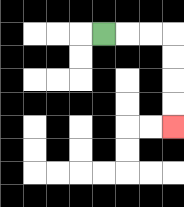{'start': '[4, 1]', 'end': '[7, 5]', 'path_directions': 'R,R,R,D,D,D,D', 'path_coordinates': '[[4, 1], [5, 1], [6, 1], [7, 1], [7, 2], [7, 3], [7, 4], [7, 5]]'}